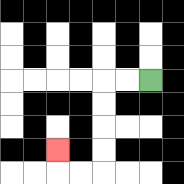{'start': '[6, 3]', 'end': '[2, 6]', 'path_directions': 'L,L,D,D,D,D,L,L,U', 'path_coordinates': '[[6, 3], [5, 3], [4, 3], [4, 4], [4, 5], [4, 6], [4, 7], [3, 7], [2, 7], [2, 6]]'}